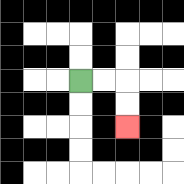{'start': '[3, 3]', 'end': '[5, 5]', 'path_directions': 'R,R,D,D', 'path_coordinates': '[[3, 3], [4, 3], [5, 3], [5, 4], [5, 5]]'}